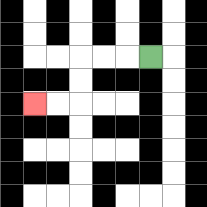{'start': '[6, 2]', 'end': '[1, 4]', 'path_directions': 'L,L,L,D,D,L,L', 'path_coordinates': '[[6, 2], [5, 2], [4, 2], [3, 2], [3, 3], [3, 4], [2, 4], [1, 4]]'}